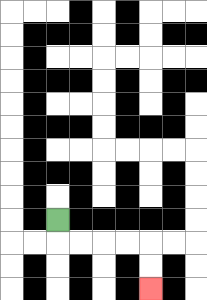{'start': '[2, 9]', 'end': '[6, 12]', 'path_directions': 'D,R,R,R,R,D,D', 'path_coordinates': '[[2, 9], [2, 10], [3, 10], [4, 10], [5, 10], [6, 10], [6, 11], [6, 12]]'}